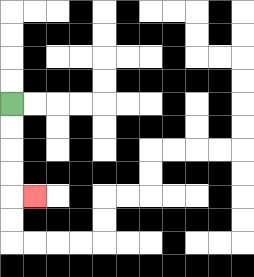{'start': '[0, 4]', 'end': '[1, 8]', 'path_directions': 'D,D,D,D,R', 'path_coordinates': '[[0, 4], [0, 5], [0, 6], [0, 7], [0, 8], [1, 8]]'}